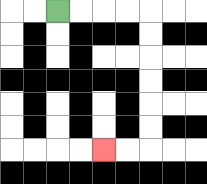{'start': '[2, 0]', 'end': '[4, 6]', 'path_directions': 'R,R,R,R,D,D,D,D,D,D,L,L', 'path_coordinates': '[[2, 0], [3, 0], [4, 0], [5, 0], [6, 0], [6, 1], [6, 2], [6, 3], [6, 4], [6, 5], [6, 6], [5, 6], [4, 6]]'}